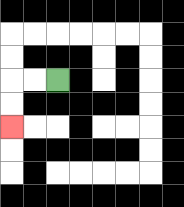{'start': '[2, 3]', 'end': '[0, 5]', 'path_directions': 'L,L,D,D', 'path_coordinates': '[[2, 3], [1, 3], [0, 3], [0, 4], [0, 5]]'}